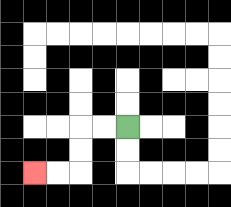{'start': '[5, 5]', 'end': '[1, 7]', 'path_directions': 'L,L,D,D,L,L', 'path_coordinates': '[[5, 5], [4, 5], [3, 5], [3, 6], [3, 7], [2, 7], [1, 7]]'}